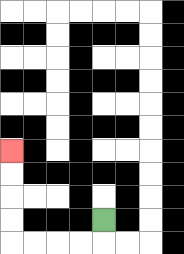{'start': '[4, 9]', 'end': '[0, 6]', 'path_directions': 'D,L,L,L,L,U,U,U,U', 'path_coordinates': '[[4, 9], [4, 10], [3, 10], [2, 10], [1, 10], [0, 10], [0, 9], [0, 8], [0, 7], [0, 6]]'}